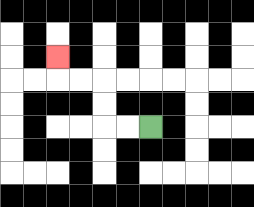{'start': '[6, 5]', 'end': '[2, 2]', 'path_directions': 'L,L,U,U,L,L,U', 'path_coordinates': '[[6, 5], [5, 5], [4, 5], [4, 4], [4, 3], [3, 3], [2, 3], [2, 2]]'}